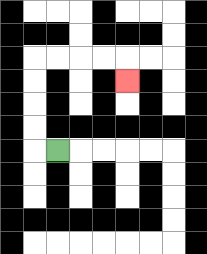{'start': '[2, 6]', 'end': '[5, 3]', 'path_directions': 'L,U,U,U,U,R,R,R,R,D', 'path_coordinates': '[[2, 6], [1, 6], [1, 5], [1, 4], [1, 3], [1, 2], [2, 2], [3, 2], [4, 2], [5, 2], [5, 3]]'}